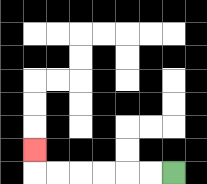{'start': '[7, 7]', 'end': '[1, 6]', 'path_directions': 'L,L,L,L,L,L,U', 'path_coordinates': '[[7, 7], [6, 7], [5, 7], [4, 7], [3, 7], [2, 7], [1, 7], [1, 6]]'}